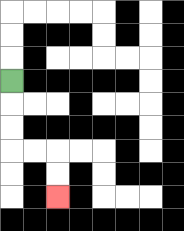{'start': '[0, 3]', 'end': '[2, 8]', 'path_directions': 'D,D,D,R,R,D,D', 'path_coordinates': '[[0, 3], [0, 4], [0, 5], [0, 6], [1, 6], [2, 6], [2, 7], [2, 8]]'}